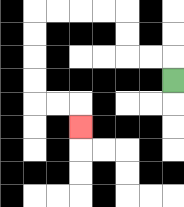{'start': '[7, 3]', 'end': '[3, 5]', 'path_directions': 'U,L,L,U,U,L,L,L,L,D,D,D,D,R,R,D', 'path_coordinates': '[[7, 3], [7, 2], [6, 2], [5, 2], [5, 1], [5, 0], [4, 0], [3, 0], [2, 0], [1, 0], [1, 1], [1, 2], [1, 3], [1, 4], [2, 4], [3, 4], [3, 5]]'}